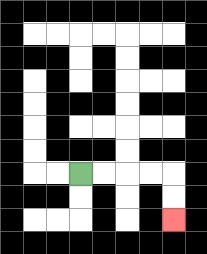{'start': '[3, 7]', 'end': '[7, 9]', 'path_directions': 'R,R,R,R,D,D', 'path_coordinates': '[[3, 7], [4, 7], [5, 7], [6, 7], [7, 7], [7, 8], [7, 9]]'}